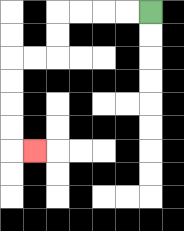{'start': '[6, 0]', 'end': '[1, 6]', 'path_directions': 'L,L,L,L,D,D,L,L,D,D,D,D,R', 'path_coordinates': '[[6, 0], [5, 0], [4, 0], [3, 0], [2, 0], [2, 1], [2, 2], [1, 2], [0, 2], [0, 3], [0, 4], [0, 5], [0, 6], [1, 6]]'}